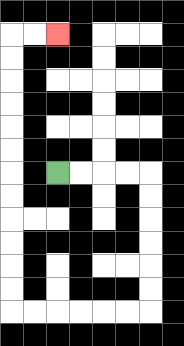{'start': '[2, 7]', 'end': '[2, 1]', 'path_directions': 'R,R,R,R,D,D,D,D,D,D,L,L,L,L,L,L,U,U,U,U,U,U,U,U,U,U,U,U,R,R', 'path_coordinates': '[[2, 7], [3, 7], [4, 7], [5, 7], [6, 7], [6, 8], [6, 9], [6, 10], [6, 11], [6, 12], [6, 13], [5, 13], [4, 13], [3, 13], [2, 13], [1, 13], [0, 13], [0, 12], [0, 11], [0, 10], [0, 9], [0, 8], [0, 7], [0, 6], [0, 5], [0, 4], [0, 3], [0, 2], [0, 1], [1, 1], [2, 1]]'}